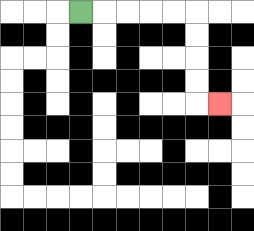{'start': '[3, 0]', 'end': '[9, 4]', 'path_directions': 'R,R,R,R,R,D,D,D,D,R', 'path_coordinates': '[[3, 0], [4, 0], [5, 0], [6, 0], [7, 0], [8, 0], [8, 1], [8, 2], [8, 3], [8, 4], [9, 4]]'}